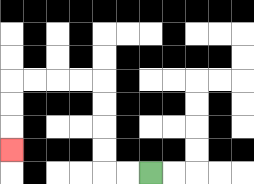{'start': '[6, 7]', 'end': '[0, 6]', 'path_directions': 'L,L,U,U,U,U,L,L,L,L,D,D,D', 'path_coordinates': '[[6, 7], [5, 7], [4, 7], [4, 6], [4, 5], [4, 4], [4, 3], [3, 3], [2, 3], [1, 3], [0, 3], [0, 4], [0, 5], [0, 6]]'}